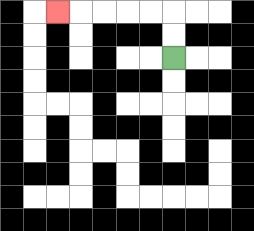{'start': '[7, 2]', 'end': '[2, 0]', 'path_directions': 'U,U,L,L,L,L,L', 'path_coordinates': '[[7, 2], [7, 1], [7, 0], [6, 0], [5, 0], [4, 0], [3, 0], [2, 0]]'}